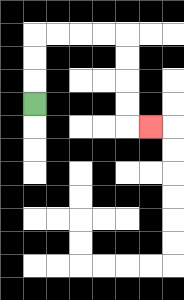{'start': '[1, 4]', 'end': '[6, 5]', 'path_directions': 'U,U,U,R,R,R,R,D,D,D,D,R', 'path_coordinates': '[[1, 4], [1, 3], [1, 2], [1, 1], [2, 1], [3, 1], [4, 1], [5, 1], [5, 2], [5, 3], [5, 4], [5, 5], [6, 5]]'}